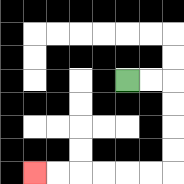{'start': '[5, 3]', 'end': '[1, 7]', 'path_directions': 'R,R,D,D,D,D,L,L,L,L,L,L', 'path_coordinates': '[[5, 3], [6, 3], [7, 3], [7, 4], [7, 5], [7, 6], [7, 7], [6, 7], [5, 7], [4, 7], [3, 7], [2, 7], [1, 7]]'}